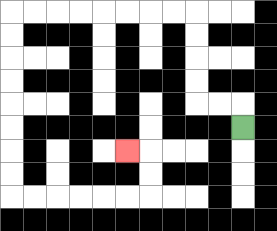{'start': '[10, 5]', 'end': '[5, 6]', 'path_directions': 'U,L,L,U,U,U,U,L,L,L,L,L,L,L,L,D,D,D,D,D,D,D,D,R,R,R,R,R,R,U,U,L', 'path_coordinates': '[[10, 5], [10, 4], [9, 4], [8, 4], [8, 3], [8, 2], [8, 1], [8, 0], [7, 0], [6, 0], [5, 0], [4, 0], [3, 0], [2, 0], [1, 0], [0, 0], [0, 1], [0, 2], [0, 3], [0, 4], [0, 5], [0, 6], [0, 7], [0, 8], [1, 8], [2, 8], [3, 8], [4, 8], [5, 8], [6, 8], [6, 7], [6, 6], [5, 6]]'}